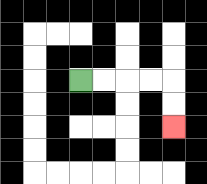{'start': '[3, 3]', 'end': '[7, 5]', 'path_directions': 'R,R,R,R,D,D', 'path_coordinates': '[[3, 3], [4, 3], [5, 3], [6, 3], [7, 3], [7, 4], [7, 5]]'}